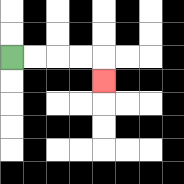{'start': '[0, 2]', 'end': '[4, 3]', 'path_directions': 'R,R,R,R,D', 'path_coordinates': '[[0, 2], [1, 2], [2, 2], [3, 2], [4, 2], [4, 3]]'}